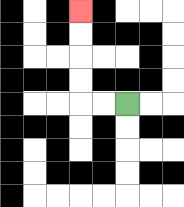{'start': '[5, 4]', 'end': '[3, 0]', 'path_directions': 'L,L,U,U,U,U', 'path_coordinates': '[[5, 4], [4, 4], [3, 4], [3, 3], [3, 2], [3, 1], [3, 0]]'}